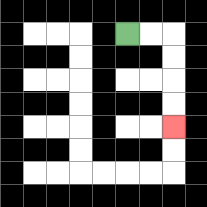{'start': '[5, 1]', 'end': '[7, 5]', 'path_directions': 'R,R,D,D,D,D', 'path_coordinates': '[[5, 1], [6, 1], [7, 1], [7, 2], [7, 3], [7, 4], [7, 5]]'}